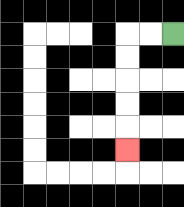{'start': '[7, 1]', 'end': '[5, 6]', 'path_directions': 'L,L,D,D,D,D,D', 'path_coordinates': '[[7, 1], [6, 1], [5, 1], [5, 2], [5, 3], [5, 4], [5, 5], [5, 6]]'}